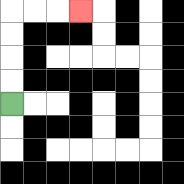{'start': '[0, 4]', 'end': '[3, 0]', 'path_directions': 'U,U,U,U,R,R,R', 'path_coordinates': '[[0, 4], [0, 3], [0, 2], [0, 1], [0, 0], [1, 0], [2, 0], [3, 0]]'}